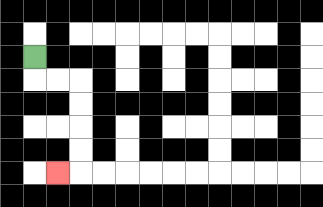{'start': '[1, 2]', 'end': '[2, 7]', 'path_directions': 'D,R,R,D,D,D,D,L', 'path_coordinates': '[[1, 2], [1, 3], [2, 3], [3, 3], [3, 4], [3, 5], [3, 6], [3, 7], [2, 7]]'}